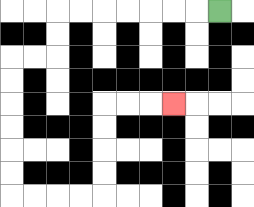{'start': '[9, 0]', 'end': '[7, 4]', 'path_directions': 'L,L,L,L,L,L,L,D,D,L,L,D,D,D,D,D,D,R,R,R,R,U,U,U,U,R,R,R', 'path_coordinates': '[[9, 0], [8, 0], [7, 0], [6, 0], [5, 0], [4, 0], [3, 0], [2, 0], [2, 1], [2, 2], [1, 2], [0, 2], [0, 3], [0, 4], [0, 5], [0, 6], [0, 7], [0, 8], [1, 8], [2, 8], [3, 8], [4, 8], [4, 7], [4, 6], [4, 5], [4, 4], [5, 4], [6, 4], [7, 4]]'}